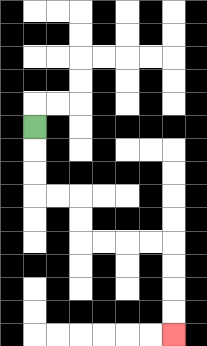{'start': '[1, 5]', 'end': '[7, 14]', 'path_directions': 'D,D,D,R,R,D,D,R,R,R,R,D,D,D,D', 'path_coordinates': '[[1, 5], [1, 6], [1, 7], [1, 8], [2, 8], [3, 8], [3, 9], [3, 10], [4, 10], [5, 10], [6, 10], [7, 10], [7, 11], [7, 12], [7, 13], [7, 14]]'}